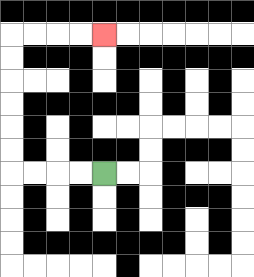{'start': '[4, 7]', 'end': '[4, 1]', 'path_directions': 'L,L,L,L,U,U,U,U,U,U,R,R,R,R', 'path_coordinates': '[[4, 7], [3, 7], [2, 7], [1, 7], [0, 7], [0, 6], [0, 5], [0, 4], [0, 3], [0, 2], [0, 1], [1, 1], [2, 1], [3, 1], [4, 1]]'}